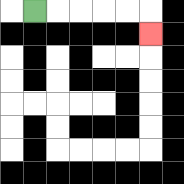{'start': '[1, 0]', 'end': '[6, 1]', 'path_directions': 'R,R,R,R,R,D', 'path_coordinates': '[[1, 0], [2, 0], [3, 0], [4, 0], [5, 0], [6, 0], [6, 1]]'}